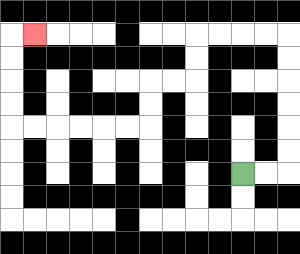{'start': '[10, 7]', 'end': '[1, 1]', 'path_directions': 'R,R,U,U,U,U,U,U,L,L,L,L,D,D,L,L,D,D,L,L,L,L,L,L,U,U,U,U,R', 'path_coordinates': '[[10, 7], [11, 7], [12, 7], [12, 6], [12, 5], [12, 4], [12, 3], [12, 2], [12, 1], [11, 1], [10, 1], [9, 1], [8, 1], [8, 2], [8, 3], [7, 3], [6, 3], [6, 4], [6, 5], [5, 5], [4, 5], [3, 5], [2, 5], [1, 5], [0, 5], [0, 4], [0, 3], [0, 2], [0, 1], [1, 1]]'}